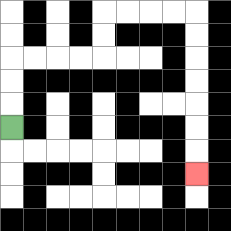{'start': '[0, 5]', 'end': '[8, 7]', 'path_directions': 'U,U,U,R,R,R,R,U,U,R,R,R,R,D,D,D,D,D,D,D', 'path_coordinates': '[[0, 5], [0, 4], [0, 3], [0, 2], [1, 2], [2, 2], [3, 2], [4, 2], [4, 1], [4, 0], [5, 0], [6, 0], [7, 0], [8, 0], [8, 1], [8, 2], [8, 3], [8, 4], [8, 5], [8, 6], [8, 7]]'}